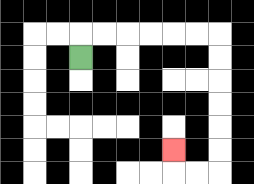{'start': '[3, 2]', 'end': '[7, 6]', 'path_directions': 'U,R,R,R,R,R,R,D,D,D,D,D,D,L,L,U', 'path_coordinates': '[[3, 2], [3, 1], [4, 1], [5, 1], [6, 1], [7, 1], [8, 1], [9, 1], [9, 2], [9, 3], [9, 4], [9, 5], [9, 6], [9, 7], [8, 7], [7, 7], [7, 6]]'}